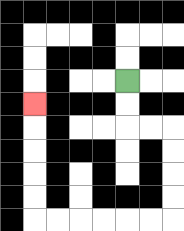{'start': '[5, 3]', 'end': '[1, 4]', 'path_directions': 'D,D,R,R,D,D,D,D,L,L,L,L,L,L,U,U,U,U,U', 'path_coordinates': '[[5, 3], [5, 4], [5, 5], [6, 5], [7, 5], [7, 6], [7, 7], [7, 8], [7, 9], [6, 9], [5, 9], [4, 9], [3, 9], [2, 9], [1, 9], [1, 8], [1, 7], [1, 6], [1, 5], [1, 4]]'}